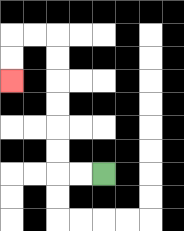{'start': '[4, 7]', 'end': '[0, 3]', 'path_directions': 'L,L,U,U,U,U,U,U,L,L,D,D', 'path_coordinates': '[[4, 7], [3, 7], [2, 7], [2, 6], [2, 5], [2, 4], [2, 3], [2, 2], [2, 1], [1, 1], [0, 1], [0, 2], [0, 3]]'}